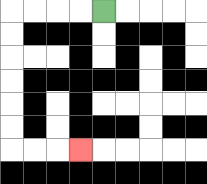{'start': '[4, 0]', 'end': '[3, 6]', 'path_directions': 'L,L,L,L,D,D,D,D,D,D,R,R,R', 'path_coordinates': '[[4, 0], [3, 0], [2, 0], [1, 0], [0, 0], [0, 1], [0, 2], [0, 3], [0, 4], [0, 5], [0, 6], [1, 6], [2, 6], [3, 6]]'}